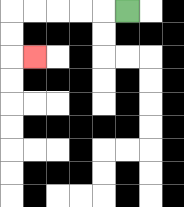{'start': '[5, 0]', 'end': '[1, 2]', 'path_directions': 'L,L,L,L,L,D,D,R', 'path_coordinates': '[[5, 0], [4, 0], [3, 0], [2, 0], [1, 0], [0, 0], [0, 1], [0, 2], [1, 2]]'}